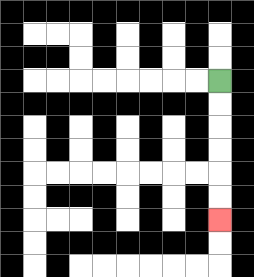{'start': '[9, 3]', 'end': '[9, 9]', 'path_directions': 'D,D,D,D,D,D', 'path_coordinates': '[[9, 3], [9, 4], [9, 5], [9, 6], [9, 7], [9, 8], [9, 9]]'}